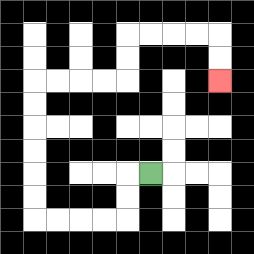{'start': '[6, 7]', 'end': '[9, 3]', 'path_directions': 'L,D,D,L,L,L,L,U,U,U,U,U,U,R,R,R,R,U,U,R,R,R,R,D,D', 'path_coordinates': '[[6, 7], [5, 7], [5, 8], [5, 9], [4, 9], [3, 9], [2, 9], [1, 9], [1, 8], [1, 7], [1, 6], [1, 5], [1, 4], [1, 3], [2, 3], [3, 3], [4, 3], [5, 3], [5, 2], [5, 1], [6, 1], [7, 1], [8, 1], [9, 1], [9, 2], [9, 3]]'}